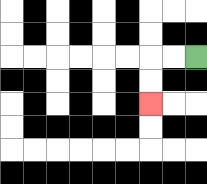{'start': '[8, 2]', 'end': '[6, 4]', 'path_directions': 'L,L,D,D', 'path_coordinates': '[[8, 2], [7, 2], [6, 2], [6, 3], [6, 4]]'}